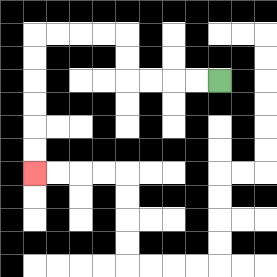{'start': '[9, 3]', 'end': '[1, 7]', 'path_directions': 'L,L,L,L,U,U,L,L,L,L,D,D,D,D,D,D', 'path_coordinates': '[[9, 3], [8, 3], [7, 3], [6, 3], [5, 3], [5, 2], [5, 1], [4, 1], [3, 1], [2, 1], [1, 1], [1, 2], [1, 3], [1, 4], [1, 5], [1, 6], [1, 7]]'}